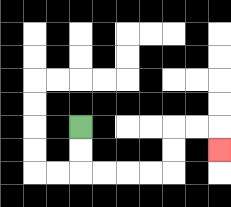{'start': '[3, 5]', 'end': '[9, 6]', 'path_directions': 'D,D,R,R,R,R,U,U,R,R,D', 'path_coordinates': '[[3, 5], [3, 6], [3, 7], [4, 7], [5, 7], [6, 7], [7, 7], [7, 6], [7, 5], [8, 5], [9, 5], [9, 6]]'}